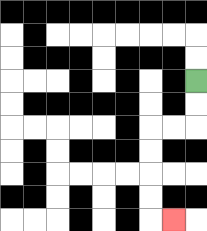{'start': '[8, 3]', 'end': '[7, 9]', 'path_directions': 'D,D,L,L,D,D,D,D,R', 'path_coordinates': '[[8, 3], [8, 4], [8, 5], [7, 5], [6, 5], [6, 6], [6, 7], [6, 8], [6, 9], [7, 9]]'}